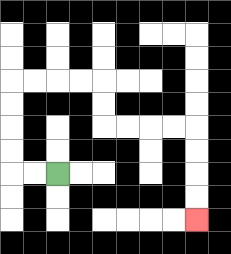{'start': '[2, 7]', 'end': '[8, 9]', 'path_directions': 'L,L,U,U,U,U,R,R,R,R,D,D,R,R,R,R,D,D,D,D', 'path_coordinates': '[[2, 7], [1, 7], [0, 7], [0, 6], [0, 5], [0, 4], [0, 3], [1, 3], [2, 3], [3, 3], [4, 3], [4, 4], [4, 5], [5, 5], [6, 5], [7, 5], [8, 5], [8, 6], [8, 7], [8, 8], [8, 9]]'}